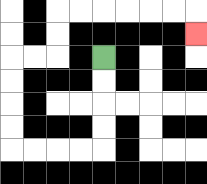{'start': '[4, 2]', 'end': '[8, 1]', 'path_directions': 'D,D,D,D,L,L,L,L,U,U,U,U,R,R,U,U,R,R,R,R,R,R,D', 'path_coordinates': '[[4, 2], [4, 3], [4, 4], [4, 5], [4, 6], [3, 6], [2, 6], [1, 6], [0, 6], [0, 5], [0, 4], [0, 3], [0, 2], [1, 2], [2, 2], [2, 1], [2, 0], [3, 0], [4, 0], [5, 0], [6, 0], [7, 0], [8, 0], [8, 1]]'}